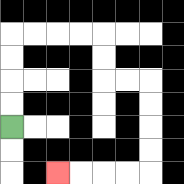{'start': '[0, 5]', 'end': '[2, 7]', 'path_directions': 'U,U,U,U,R,R,R,R,D,D,R,R,D,D,D,D,L,L,L,L', 'path_coordinates': '[[0, 5], [0, 4], [0, 3], [0, 2], [0, 1], [1, 1], [2, 1], [3, 1], [4, 1], [4, 2], [4, 3], [5, 3], [6, 3], [6, 4], [6, 5], [6, 6], [6, 7], [5, 7], [4, 7], [3, 7], [2, 7]]'}